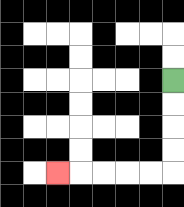{'start': '[7, 3]', 'end': '[2, 7]', 'path_directions': 'D,D,D,D,L,L,L,L,L', 'path_coordinates': '[[7, 3], [7, 4], [7, 5], [7, 6], [7, 7], [6, 7], [5, 7], [4, 7], [3, 7], [2, 7]]'}